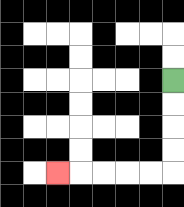{'start': '[7, 3]', 'end': '[2, 7]', 'path_directions': 'D,D,D,D,L,L,L,L,L', 'path_coordinates': '[[7, 3], [7, 4], [7, 5], [7, 6], [7, 7], [6, 7], [5, 7], [4, 7], [3, 7], [2, 7]]'}